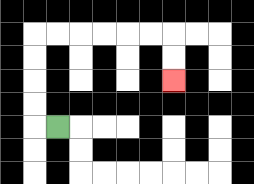{'start': '[2, 5]', 'end': '[7, 3]', 'path_directions': 'L,U,U,U,U,R,R,R,R,R,R,D,D', 'path_coordinates': '[[2, 5], [1, 5], [1, 4], [1, 3], [1, 2], [1, 1], [2, 1], [3, 1], [4, 1], [5, 1], [6, 1], [7, 1], [7, 2], [7, 3]]'}